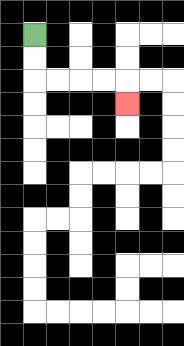{'start': '[1, 1]', 'end': '[5, 4]', 'path_directions': 'D,D,R,R,R,R,D', 'path_coordinates': '[[1, 1], [1, 2], [1, 3], [2, 3], [3, 3], [4, 3], [5, 3], [5, 4]]'}